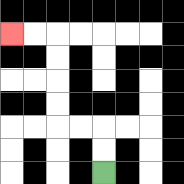{'start': '[4, 7]', 'end': '[0, 1]', 'path_directions': 'U,U,L,L,U,U,U,U,L,L', 'path_coordinates': '[[4, 7], [4, 6], [4, 5], [3, 5], [2, 5], [2, 4], [2, 3], [2, 2], [2, 1], [1, 1], [0, 1]]'}